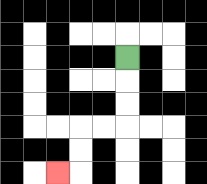{'start': '[5, 2]', 'end': '[2, 7]', 'path_directions': 'D,D,D,L,L,D,D,L', 'path_coordinates': '[[5, 2], [5, 3], [5, 4], [5, 5], [4, 5], [3, 5], [3, 6], [3, 7], [2, 7]]'}